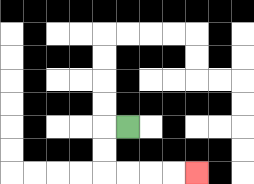{'start': '[5, 5]', 'end': '[8, 7]', 'path_directions': 'L,D,D,R,R,R,R', 'path_coordinates': '[[5, 5], [4, 5], [4, 6], [4, 7], [5, 7], [6, 7], [7, 7], [8, 7]]'}